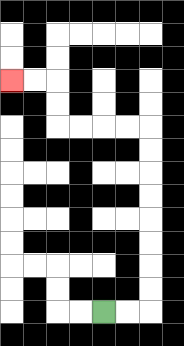{'start': '[4, 13]', 'end': '[0, 3]', 'path_directions': 'R,R,U,U,U,U,U,U,U,U,L,L,L,L,U,U,L,L', 'path_coordinates': '[[4, 13], [5, 13], [6, 13], [6, 12], [6, 11], [6, 10], [6, 9], [6, 8], [6, 7], [6, 6], [6, 5], [5, 5], [4, 5], [3, 5], [2, 5], [2, 4], [2, 3], [1, 3], [0, 3]]'}